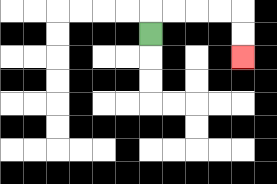{'start': '[6, 1]', 'end': '[10, 2]', 'path_directions': 'U,R,R,R,R,D,D', 'path_coordinates': '[[6, 1], [6, 0], [7, 0], [8, 0], [9, 0], [10, 0], [10, 1], [10, 2]]'}